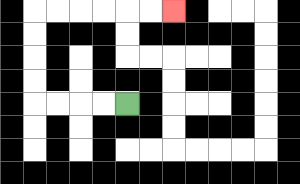{'start': '[5, 4]', 'end': '[7, 0]', 'path_directions': 'L,L,L,L,U,U,U,U,R,R,R,R,R,R', 'path_coordinates': '[[5, 4], [4, 4], [3, 4], [2, 4], [1, 4], [1, 3], [1, 2], [1, 1], [1, 0], [2, 0], [3, 0], [4, 0], [5, 0], [6, 0], [7, 0]]'}